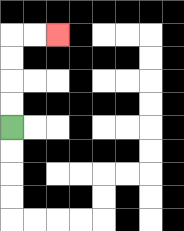{'start': '[0, 5]', 'end': '[2, 1]', 'path_directions': 'U,U,U,U,R,R', 'path_coordinates': '[[0, 5], [0, 4], [0, 3], [0, 2], [0, 1], [1, 1], [2, 1]]'}